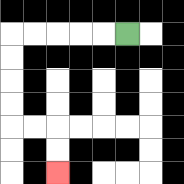{'start': '[5, 1]', 'end': '[2, 7]', 'path_directions': 'L,L,L,L,L,D,D,D,D,R,R,D,D', 'path_coordinates': '[[5, 1], [4, 1], [3, 1], [2, 1], [1, 1], [0, 1], [0, 2], [0, 3], [0, 4], [0, 5], [1, 5], [2, 5], [2, 6], [2, 7]]'}